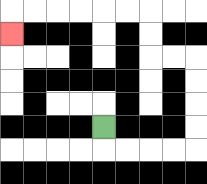{'start': '[4, 5]', 'end': '[0, 1]', 'path_directions': 'D,R,R,R,R,U,U,U,U,L,L,U,U,L,L,L,L,L,L,D', 'path_coordinates': '[[4, 5], [4, 6], [5, 6], [6, 6], [7, 6], [8, 6], [8, 5], [8, 4], [8, 3], [8, 2], [7, 2], [6, 2], [6, 1], [6, 0], [5, 0], [4, 0], [3, 0], [2, 0], [1, 0], [0, 0], [0, 1]]'}